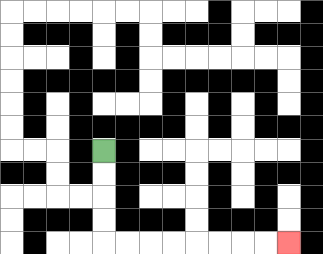{'start': '[4, 6]', 'end': '[12, 10]', 'path_directions': 'D,D,D,D,R,R,R,R,R,R,R,R', 'path_coordinates': '[[4, 6], [4, 7], [4, 8], [4, 9], [4, 10], [5, 10], [6, 10], [7, 10], [8, 10], [9, 10], [10, 10], [11, 10], [12, 10]]'}